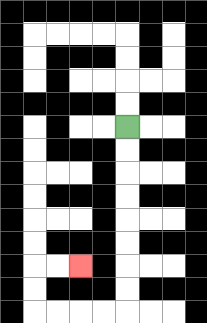{'start': '[5, 5]', 'end': '[3, 11]', 'path_directions': 'D,D,D,D,D,D,D,D,L,L,L,L,U,U,R,R', 'path_coordinates': '[[5, 5], [5, 6], [5, 7], [5, 8], [5, 9], [5, 10], [5, 11], [5, 12], [5, 13], [4, 13], [3, 13], [2, 13], [1, 13], [1, 12], [1, 11], [2, 11], [3, 11]]'}